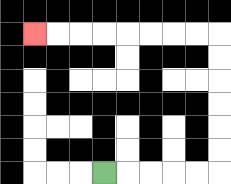{'start': '[4, 7]', 'end': '[1, 1]', 'path_directions': 'R,R,R,R,R,U,U,U,U,U,U,L,L,L,L,L,L,L,L', 'path_coordinates': '[[4, 7], [5, 7], [6, 7], [7, 7], [8, 7], [9, 7], [9, 6], [9, 5], [9, 4], [9, 3], [9, 2], [9, 1], [8, 1], [7, 1], [6, 1], [5, 1], [4, 1], [3, 1], [2, 1], [1, 1]]'}